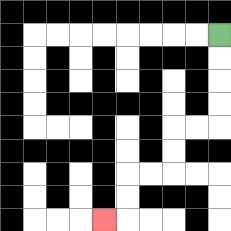{'start': '[9, 1]', 'end': '[4, 9]', 'path_directions': 'D,D,D,D,L,L,D,D,L,L,D,D,L', 'path_coordinates': '[[9, 1], [9, 2], [9, 3], [9, 4], [9, 5], [8, 5], [7, 5], [7, 6], [7, 7], [6, 7], [5, 7], [5, 8], [5, 9], [4, 9]]'}